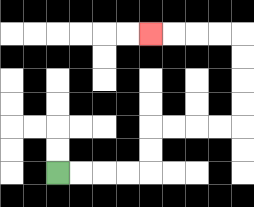{'start': '[2, 7]', 'end': '[6, 1]', 'path_directions': 'R,R,R,R,U,U,R,R,R,R,U,U,U,U,L,L,L,L', 'path_coordinates': '[[2, 7], [3, 7], [4, 7], [5, 7], [6, 7], [6, 6], [6, 5], [7, 5], [8, 5], [9, 5], [10, 5], [10, 4], [10, 3], [10, 2], [10, 1], [9, 1], [8, 1], [7, 1], [6, 1]]'}